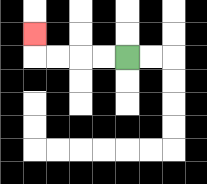{'start': '[5, 2]', 'end': '[1, 1]', 'path_directions': 'L,L,L,L,U', 'path_coordinates': '[[5, 2], [4, 2], [3, 2], [2, 2], [1, 2], [1, 1]]'}